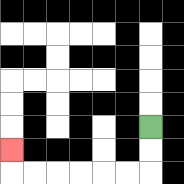{'start': '[6, 5]', 'end': '[0, 6]', 'path_directions': 'D,D,L,L,L,L,L,L,U', 'path_coordinates': '[[6, 5], [6, 6], [6, 7], [5, 7], [4, 7], [3, 7], [2, 7], [1, 7], [0, 7], [0, 6]]'}